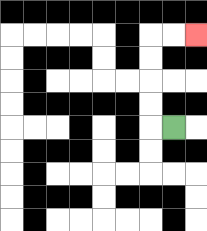{'start': '[7, 5]', 'end': '[8, 1]', 'path_directions': 'L,U,U,U,U,R,R', 'path_coordinates': '[[7, 5], [6, 5], [6, 4], [6, 3], [6, 2], [6, 1], [7, 1], [8, 1]]'}